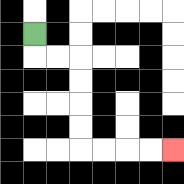{'start': '[1, 1]', 'end': '[7, 6]', 'path_directions': 'D,R,R,D,D,D,D,R,R,R,R', 'path_coordinates': '[[1, 1], [1, 2], [2, 2], [3, 2], [3, 3], [3, 4], [3, 5], [3, 6], [4, 6], [5, 6], [6, 6], [7, 6]]'}